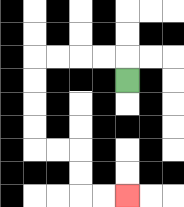{'start': '[5, 3]', 'end': '[5, 8]', 'path_directions': 'U,L,L,L,L,D,D,D,D,R,R,D,D,R,R', 'path_coordinates': '[[5, 3], [5, 2], [4, 2], [3, 2], [2, 2], [1, 2], [1, 3], [1, 4], [1, 5], [1, 6], [2, 6], [3, 6], [3, 7], [3, 8], [4, 8], [5, 8]]'}